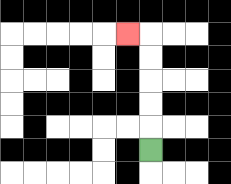{'start': '[6, 6]', 'end': '[5, 1]', 'path_directions': 'U,U,U,U,U,L', 'path_coordinates': '[[6, 6], [6, 5], [6, 4], [6, 3], [6, 2], [6, 1], [5, 1]]'}